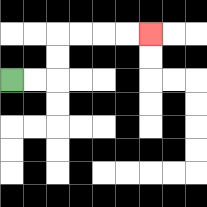{'start': '[0, 3]', 'end': '[6, 1]', 'path_directions': 'R,R,U,U,R,R,R,R', 'path_coordinates': '[[0, 3], [1, 3], [2, 3], [2, 2], [2, 1], [3, 1], [4, 1], [5, 1], [6, 1]]'}